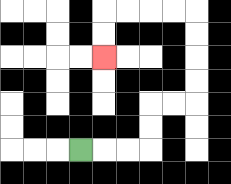{'start': '[3, 6]', 'end': '[4, 2]', 'path_directions': 'R,R,R,U,U,R,R,U,U,U,U,L,L,L,L,D,D', 'path_coordinates': '[[3, 6], [4, 6], [5, 6], [6, 6], [6, 5], [6, 4], [7, 4], [8, 4], [8, 3], [8, 2], [8, 1], [8, 0], [7, 0], [6, 0], [5, 0], [4, 0], [4, 1], [4, 2]]'}